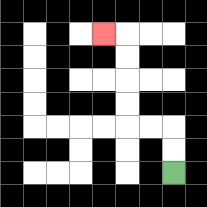{'start': '[7, 7]', 'end': '[4, 1]', 'path_directions': 'U,U,L,L,U,U,U,U,L', 'path_coordinates': '[[7, 7], [7, 6], [7, 5], [6, 5], [5, 5], [5, 4], [5, 3], [5, 2], [5, 1], [4, 1]]'}